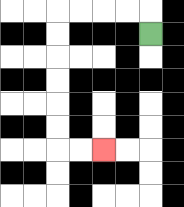{'start': '[6, 1]', 'end': '[4, 6]', 'path_directions': 'U,L,L,L,L,D,D,D,D,D,D,R,R', 'path_coordinates': '[[6, 1], [6, 0], [5, 0], [4, 0], [3, 0], [2, 0], [2, 1], [2, 2], [2, 3], [2, 4], [2, 5], [2, 6], [3, 6], [4, 6]]'}